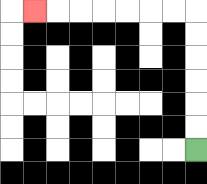{'start': '[8, 6]', 'end': '[1, 0]', 'path_directions': 'U,U,U,U,U,U,L,L,L,L,L,L,L', 'path_coordinates': '[[8, 6], [8, 5], [8, 4], [8, 3], [8, 2], [8, 1], [8, 0], [7, 0], [6, 0], [5, 0], [4, 0], [3, 0], [2, 0], [1, 0]]'}